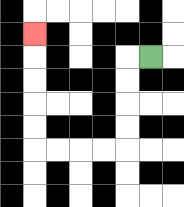{'start': '[6, 2]', 'end': '[1, 1]', 'path_directions': 'L,D,D,D,D,L,L,L,L,U,U,U,U,U', 'path_coordinates': '[[6, 2], [5, 2], [5, 3], [5, 4], [5, 5], [5, 6], [4, 6], [3, 6], [2, 6], [1, 6], [1, 5], [1, 4], [1, 3], [1, 2], [1, 1]]'}